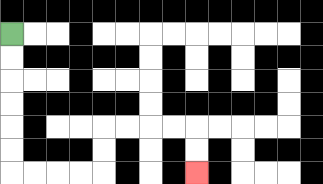{'start': '[0, 1]', 'end': '[8, 7]', 'path_directions': 'D,D,D,D,D,D,R,R,R,R,U,U,R,R,R,R,D,D', 'path_coordinates': '[[0, 1], [0, 2], [0, 3], [0, 4], [0, 5], [0, 6], [0, 7], [1, 7], [2, 7], [3, 7], [4, 7], [4, 6], [4, 5], [5, 5], [6, 5], [7, 5], [8, 5], [8, 6], [8, 7]]'}